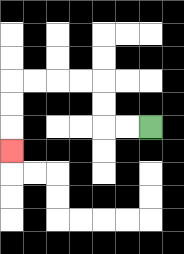{'start': '[6, 5]', 'end': '[0, 6]', 'path_directions': 'L,L,U,U,L,L,L,L,D,D,D', 'path_coordinates': '[[6, 5], [5, 5], [4, 5], [4, 4], [4, 3], [3, 3], [2, 3], [1, 3], [0, 3], [0, 4], [0, 5], [0, 6]]'}